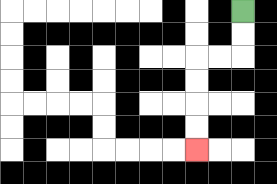{'start': '[10, 0]', 'end': '[8, 6]', 'path_directions': 'D,D,L,L,D,D,D,D', 'path_coordinates': '[[10, 0], [10, 1], [10, 2], [9, 2], [8, 2], [8, 3], [8, 4], [8, 5], [8, 6]]'}